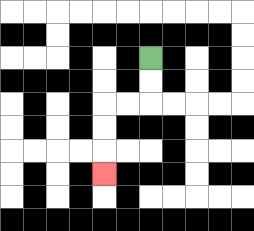{'start': '[6, 2]', 'end': '[4, 7]', 'path_directions': 'D,D,L,L,D,D,D', 'path_coordinates': '[[6, 2], [6, 3], [6, 4], [5, 4], [4, 4], [4, 5], [4, 6], [4, 7]]'}